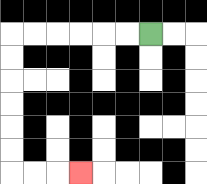{'start': '[6, 1]', 'end': '[3, 7]', 'path_directions': 'L,L,L,L,L,L,D,D,D,D,D,D,R,R,R', 'path_coordinates': '[[6, 1], [5, 1], [4, 1], [3, 1], [2, 1], [1, 1], [0, 1], [0, 2], [0, 3], [0, 4], [0, 5], [0, 6], [0, 7], [1, 7], [2, 7], [3, 7]]'}